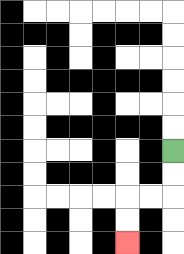{'start': '[7, 6]', 'end': '[5, 10]', 'path_directions': 'D,D,L,L,D,D', 'path_coordinates': '[[7, 6], [7, 7], [7, 8], [6, 8], [5, 8], [5, 9], [5, 10]]'}